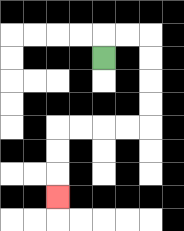{'start': '[4, 2]', 'end': '[2, 8]', 'path_directions': 'U,R,R,D,D,D,D,L,L,L,L,D,D,D', 'path_coordinates': '[[4, 2], [4, 1], [5, 1], [6, 1], [6, 2], [6, 3], [6, 4], [6, 5], [5, 5], [4, 5], [3, 5], [2, 5], [2, 6], [2, 7], [2, 8]]'}